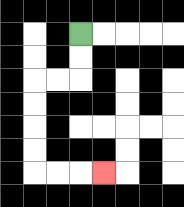{'start': '[3, 1]', 'end': '[4, 7]', 'path_directions': 'D,D,L,L,D,D,D,D,R,R,R', 'path_coordinates': '[[3, 1], [3, 2], [3, 3], [2, 3], [1, 3], [1, 4], [1, 5], [1, 6], [1, 7], [2, 7], [3, 7], [4, 7]]'}